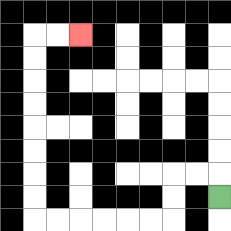{'start': '[9, 8]', 'end': '[3, 1]', 'path_directions': 'U,L,L,D,D,L,L,L,L,L,L,U,U,U,U,U,U,U,U,R,R', 'path_coordinates': '[[9, 8], [9, 7], [8, 7], [7, 7], [7, 8], [7, 9], [6, 9], [5, 9], [4, 9], [3, 9], [2, 9], [1, 9], [1, 8], [1, 7], [1, 6], [1, 5], [1, 4], [1, 3], [1, 2], [1, 1], [2, 1], [3, 1]]'}